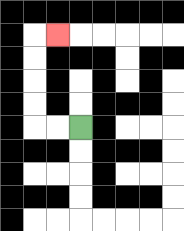{'start': '[3, 5]', 'end': '[2, 1]', 'path_directions': 'L,L,U,U,U,U,R', 'path_coordinates': '[[3, 5], [2, 5], [1, 5], [1, 4], [1, 3], [1, 2], [1, 1], [2, 1]]'}